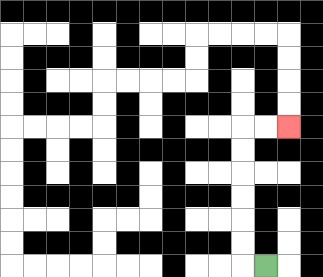{'start': '[11, 11]', 'end': '[12, 5]', 'path_directions': 'L,U,U,U,U,U,U,R,R', 'path_coordinates': '[[11, 11], [10, 11], [10, 10], [10, 9], [10, 8], [10, 7], [10, 6], [10, 5], [11, 5], [12, 5]]'}